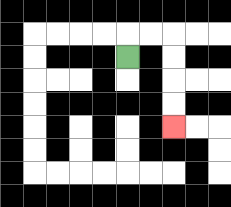{'start': '[5, 2]', 'end': '[7, 5]', 'path_directions': 'U,R,R,D,D,D,D', 'path_coordinates': '[[5, 2], [5, 1], [6, 1], [7, 1], [7, 2], [7, 3], [7, 4], [7, 5]]'}